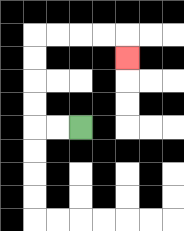{'start': '[3, 5]', 'end': '[5, 2]', 'path_directions': 'L,L,U,U,U,U,R,R,R,R,D', 'path_coordinates': '[[3, 5], [2, 5], [1, 5], [1, 4], [1, 3], [1, 2], [1, 1], [2, 1], [3, 1], [4, 1], [5, 1], [5, 2]]'}